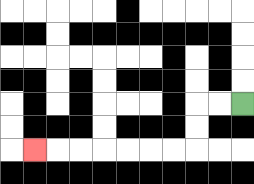{'start': '[10, 4]', 'end': '[1, 6]', 'path_directions': 'L,L,D,D,L,L,L,L,L,L,L', 'path_coordinates': '[[10, 4], [9, 4], [8, 4], [8, 5], [8, 6], [7, 6], [6, 6], [5, 6], [4, 6], [3, 6], [2, 6], [1, 6]]'}